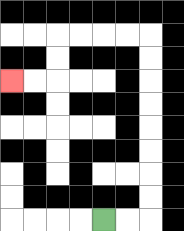{'start': '[4, 9]', 'end': '[0, 3]', 'path_directions': 'R,R,U,U,U,U,U,U,U,U,L,L,L,L,D,D,L,L', 'path_coordinates': '[[4, 9], [5, 9], [6, 9], [6, 8], [6, 7], [6, 6], [6, 5], [6, 4], [6, 3], [6, 2], [6, 1], [5, 1], [4, 1], [3, 1], [2, 1], [2, 2], [2, 3], [1, 3], [0, 3]]'}